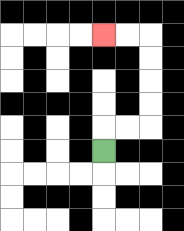{'start': '[4, 6]', 'end': '[4, 1]', 'path_directions': 'U,R,R,U,U,U,U,L,L', 'path_coordinates': '[[4, 6], [4, 5], [5, 5], [6, 5], [6, 4], [6, 3], [6, 2], [6, 1], [5, 1], [4, 1]]'}